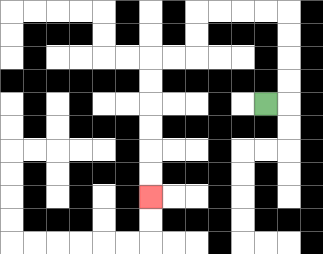{'start': '[11, 4]', 'end': '[6, 8]', 'path_directions': 'R,U,U,U,U,L,L,L,L,D,D,L,L,D,D,D,D,D,D', 'path_coordinates': '[[11, 4], [12, 4], [12, 3], [12, 2], [12, 1], [12, 0], [11, 0], [10, 0], [9, 0], [8, 0], [8, 1], [8, 2], [7, 2], [6, 2], [6, 3], [6, 4], [6, 5], [6, 6], [6, 7], [6, 8]]'}